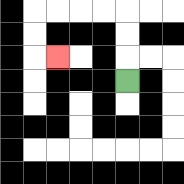{'start': '[5, 3]', 'end': '[2, 2]', 'path_directions': 'U,U,U,L,L,L,L,D,D,R', 'path_coordinates': '[[5, 3], [5, 2], [5, 1], [5, 0], [4, 0], [3, 0], [2, 0], [1, 0], [1, 1], [1, 2], [2, 2]]'}